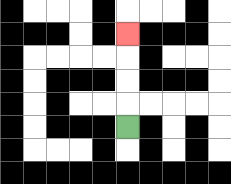{'start': '[5, 5]', 'end': '[5, 1]', 'path_directions': 'U,U,U,U', 'path_coordinates': '[[5, 5], [5, 4], [5, 3], [5, 2], [5, 1]]'}